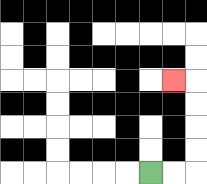{'start': '[6, 7]', 'end': '[7, 3]', 'path_directions': 'R,R,U,U,U,U,L', 'path_coordinates': '[[6, 7], [7, 7], [8, 7], [8, 6], [8, 5], [8, 4], [8, 3], [7, 3]]'}